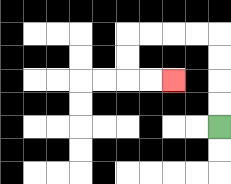{'start': '[9, 5]', 'end': '[7, 3]', 'path_directions': 'U,U,U,U,L,L,L,L,D,D,R,R', 'path_coordinates': '[[9, 5], [9, 4], [9, 3], [9, 2], [9, 1], [8, 1], [7, 1], [6, 1], [5, 1], [5, 2], [5, 3], [6, 3], [7, 3]]'}